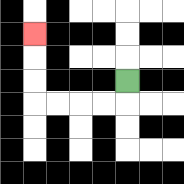{'start': '[5, 3]', 'end': '[1, 1]', 'path_directions': 'D,L,L,L,L,U,U,U', 'path_coordinates': '[[5, 3], [5, 4], [4, 4], [3, 4], [2, 4], [1, 4], [1, 3], [1, 2], [1, 1]]'}